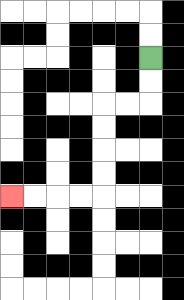{'start': '[6, 2]', 'end': '[0, 8]', 'path_directions': 'D,D,L,L,D,D,D,D,L,L,L,L', 'path_coordinates': '[[6, 2], [6, 3], [6, 4], [5, 4], [4, 4], [4, 5], [4, 6], [4, 7], [4, 8], [3, 8], [2, 8], [1, 8], [0, 8]]'}